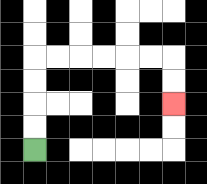{'start': '[1, 6]', 'end': '[7, 4]', 'path_directions': 'U,U,U,U,R,R,R,R,R,R,D,D', 'path_coordinates': '[[1, 6], [1, 5], [1, 4], [1, 3], [1, 2], [2, 2], [3, 2], [4, 2], [5, 2], [6, 2], [7, 2], [7, 3], [7, 4]]'}